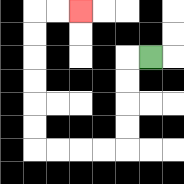{'start': '[6, 2]', 'end': '[3, 0]', 'path_directions': 'L,D,D,D,D,L,L,L,L,U,U,U,U,U,U,R,R', 'path_coordinates': '[[6, 2], [5, 2], [5, 3], [5, 4], [5, 5], [5, 6], [4, 6], [3, 6], [2, 6], [1, 6], [1, 5], [1, 4], [1, 3], [1, 2], [1, 1], [1, 0], [2, 0], [3, 0]]'}